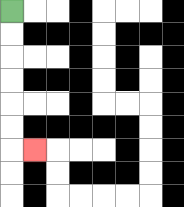{'start': '[0, 0]', 'end': '[1, 6]', 'path_directions': 'D,D,D,D,D,D,R', 'path_coordinates': '[[0, 0], [0, 1], [0, 2], [0, 3], [0, 4], [0, 5], [0, 6], [1, 6]]'}